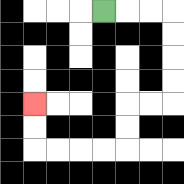{'start': '[4, 0]', 'end': '[1, 4]', 'path_directions': 'R,R,R,D,D,D,D,L,L,D,D,L,L,L,L,U,U', 'path_coordinates': '[[4, 0], [5, 0], [6, 0], [7, 0], [7, 1], [7, 2], [7, 3], [7, 4], [6, 4], [5, 4], [5, 5], [5, 6], [4, 6], [3, 6], [2, 6], [1, 6], [1, 5], [1, 4]]'}